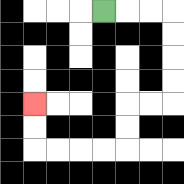{'start': '[4, 0]', 'end': '[1, 4]', 'path_directions': 'R,R,R,D,D,D,D,L,L,D,D,L,L,L,L,U,U', 'path_coordinates': '[[4, 0], [5, 0], [6, 0], [7, 0], [7, 1], [7, 2], [7, 3], [7, 4], [6, 4], [5, 4], [5, 5], [5, 6], [4, 6], [3, 6], [2, 6], [1, 6], [1, 5], [1, 4]]'}